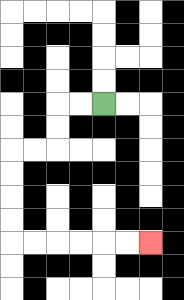{'start': '[4, 4]', 'end': '[6, 10]', 'path_directions': 'L,L,D,D,L,L,D,D,D,D,R,R,R,R,R,R', 'path_coordinates': '[[4, 4], [3, 4], [2, 4], [2, 5], [2, 6], [1, 6], [0, 6], [0, 7], [0, 8], [0, 9], [0, 10], [1, 10], [2, 10], [3, 10], [4, 10], [5, 10], [6, 10]]'}